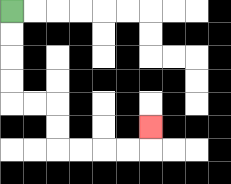{'start': '[0, 0]', 'end': '[6, 5]', 'path_directions': 'D,D,D,D,R,R,D,D,R,R,R,R,U', 'path_coordinates': '[[0, 0], [0, 1], [0, 2], [0, 3], [0, 4], [1, 4], [2, 4], [2, 5], [2, 6], [3, 6], [4, 6], [5, 6], [6, 6], [6, 5]]'}